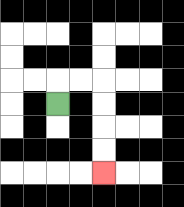{'start': '[2, 4]', 'end': '[4, 7]', 'path_directions': 'U,R,R,D,D,D,D', 'path_coordinates': '[[2, 4], [2, 3], [3, 3], [4, 3], [4, 4], [4, 5], [4, 6], [4, 7]]'}